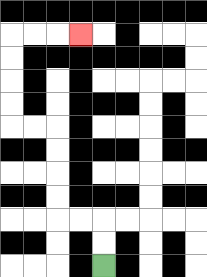{'start': '[4, 11]', 'end': '[3, 1]', 'path_directions': 'U,U,L,L,U,U,U,U,L,L,U,U,U,U,R,R,R', 'path_coordinates': '[[4, 11], [4, 10], [4, 9], [3, 9], [2, 9], [2, 8], [2, 7], [2, 6], [2, 5], [1, 5], [0, 5], [0, 4], [0, 3], [0, 2], [0, 1], [1, 1], [2, 1], [3, 1]]'}